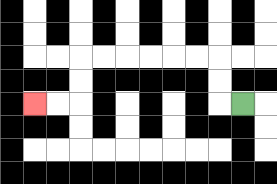{'start': '[10, 4]', 'end': '[1, 4]', 'path_directions': 'L,U,U,L,L,L,L,L,L,D,D,L,L', 'path_coordinates': '[[10, 4], [9, 4], [9, 3], [9, 2], [8, 2], [7, 2], [6, 2], [5, 2], [4, 2], [3, 2], [3, 3], [3, 4], [2, 4], [1, 4]]'}